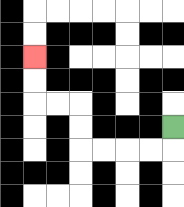{'start': '[7, 5]', 'end': '[1, 2]', 'path_directions': 'D,L,L,L,L,U,U,L,L,U,U', 'path_coordinates': '[[7, 5], [7, 6], [6, 6], [5, 6], [4, 6], [3, 6], [3, 5], [3, 4], [2, 4], [1, 4], [1, 3], [1, 2]]'}